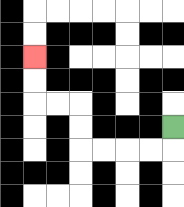{'start': '[7, 5]', 'end': '[1, 2]', 'path_directions': 'D,L,L,L,L,U,U,L,L,U,U', 'path_coordinates': '[[7, 5], [7, 6], [6, 6], [5, 6], [4, 6], [3, 6], [3, 5], [3, 4], [2, 4], [1, 4], [1, 3], [1, 2]]'}